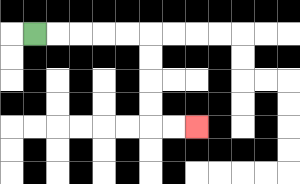{'start': '[1, 1]', 'end': '[8, 5]', 'path_directions': 'R,R,R,R,R,D,D,D,D,R,R', 'path_coordinates': '[[1, 1], [2, 1], [3, 1], [4, 1], [5, 1], [6, 1], [6, 2], [6, 3], [6, 4], [6, 5], [7, 5], [8, 5]]'}